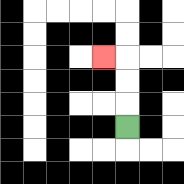{'start': '[5, 5]', 'end': '[4, 2]', 'path_directions': 'U,U,U,L', 'path_coordinates': '[[5, 5], [5, 4], [5, 3], [5, 2], [4, 2]]'}